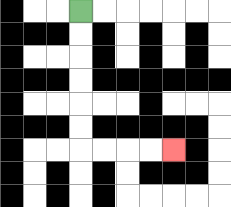{'start': '[3, 0]', 'end': '[7, 6]', 'path_directions': 'D,D,D,D,D,D,R,R,R,R', 'path_coordinates': '[[3, 0], [3, 1], [3, 2], [3, 3], [3, 4], [3, 5], [3, 6], [4, 6], [5, 6], [6, 6], [7, 6]]'}